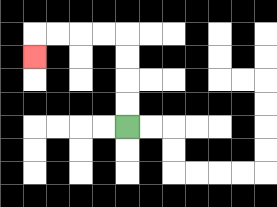{'start': '[5, 5]', 'end': '[1, 2]', 'path_directions': 'U,U,U,U,L,L,L,L,D', 'path_coordinates': '[[5, 5], [5, 4], [5, 3], [5, 2], [5, 1], [4, 1], [3, 1], [2, 1], [1, 1], [1, 2]]'}